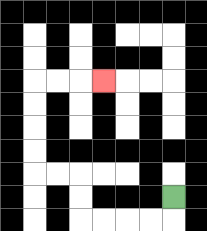{'start': '[7, 8]', 'end': '[4, 3]', 'path_directions': 'D,L,L,L,L,U,U,L,L,U,U,U,U,R,R,R', 'path_coordinates': '[[7, 8], [7, 9], [6, 9], [5, 9], [4, 9], [3, 9], [3, 8], [3, 7], [2, 7], [1, 7], [1, 6], [1, 5], [1, 4], [1, 3], [2, 3], [3, 3], [4, 3]]'}